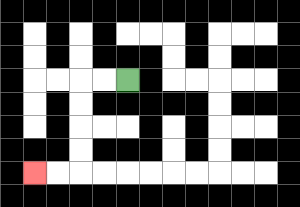{'start': '[5, 3]', 'end': '[1, 7]', 'path_directions': 'L,L,D,D,D,D,L,L', 'path_coordinates': '[[5, 3], [4, 3], [3, 3], [3, 4], [3, 5], [3, 6], [3, 7], [2, 7], [1, 7]]'}